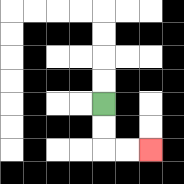{'start': '[4, 4]', 'end': '[6, 6]', 'path_directions': 'D,D,R,R', 'path_coordinates': '[[4, 4], [4, 5], [4, 6], [5, 6], [6, 6]]'}